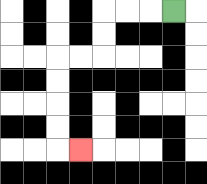{'start': '[7, 0]', 'end': '[3, 6]', 'path_directions': 'L,L,L,D,D,L,L,D,D,D,D,R', 'path_coordinates': '[[7, 0], [6, 0], [5, 0], [4, 0], [4, 1], [4, 2], [3, 2], [2, 2], [2, 3], [2, 4], [2, 5], [2, 6], [3, 6]]'}